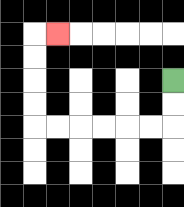{'start': '[7, 3]', 'end': '[2, 1]', 'path_directions': 'D,D,L,L,L,L,L,L,U,U,U,U,R', 'path_coordinates': '[[7, 3], [7, 4], [7, 5], [6, 5], [5, 5], [4, 5], [3, 5], [2, 5], [1, 5], [1, 4], [1, 3], [1, 2], [1, 1], [2, 1]]'}